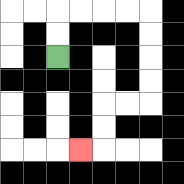{'start': '[2, 2]', 'end': '[3, 6]', 'path_directions': 'U,U,R,R,R,R,D,D,D,D,L,L,D,D,L', 'path_coordinates': '[[2, 2], [2, 1], [2, 0], [3, 0], [4, 0], [5, 0], [6, 0], [6, 1], [6, 2], [6, 3], [6, 4], [5, 4], [4, 4], [4, 5], [4, 6], [3, 6]]'}